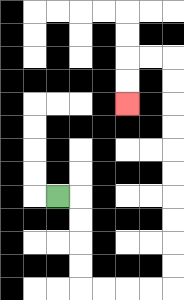{'start': '[2, 8]', 'end': '[5, 4]', 'path_directions': 'R,D,D,D,D,R,R,R,R,U,U,U,U,U,U,U,U,U,U,L,L,D,D', 'path_coordinates': '[[2, 8], [3, 8], [3, 9], [3, 10], [3, 11], [3, 12], [4, 12], [5, 12], [6, 12], [7, 12], [7, 11], [7, 10], [7, 9], [7, 8], [7, 7], [7, 6], [7, 5], [7, 4], [7, 3], [7, 2], [6, 2], [5, 2], [5, 3], [5, 4]]'}